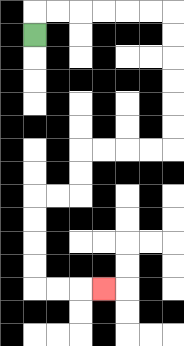{'start': '[1, 1]', 'end': '[4, 12]', 'path_directions': 'U,R,R,R,R,R,R,D,D,D,D,D,D,L,L,L,L,D,D,L,L,D,D,D,D,R,R,R', 'path_coordinates': '[[1, 1], [1, 0], [2, 0], [3, 0], [4, 0], [5, 0], [6, 0], [7, 0], [7, 1], [7, 2], [7, 3], [7, 4], [7, 5], [7, 6], [6, 6], [5, 6], [4, 6], [3, 6], [3, 7], [3, 8], [2, 8], [1, 8], [1, 9], [1, 10], [1, 11], [1, 12], [2, 12], [3, 12], [4, 12]]'}